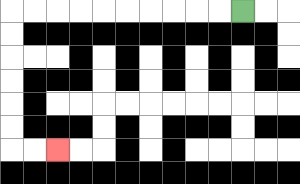{'start': '[10, 0]', 'end': '[2, 6]', 'path_directions': 'L,L,L,L,L,L,L,L,L,L,D,D,D,D,D,D,R,R', 'path_coordinates': '[[10, 0], [9, 0], [8, 0], [7, 0], [6, 0], [5, 0], [4, 0], [3, 0], [2, 0], [1, 0], [0, 0], [0, 1], [0, 2], [0, 3], [0, 4], [0, 5], [0, 6], [1, 6], [2, 6]]'}